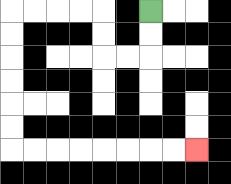{'start': '[6, 0]', 'end': '[8, 6]', 'path_directions': 'D,D,L,L,U,U,L,L,L,L,D,D,D,D,D,D,R,R,R,R,R,R,R,R', 'path_coordinates': '[[6, 0], [6, 1], [6, 2], [5, 2], [4, 2], [4, 1], [4, 0], [3, 0], [2, 0], [1, 0], [0, 0], [0, 1], [0, 2], [0, 3], [0, 4], [0, 5], [0, 6], [1, 6], [2, 6], [3, 6], [4, 6], [5, 6], [6, 6], [7, 6], [8, 6]]'}